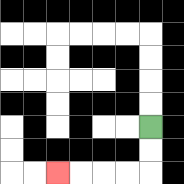{'start': '[6, 5]', 'end': '[2, 7]', 'path_directions': 'D,D,L,L,L,L', 'path_coordinates': '[[6, 5], [6, 6], [6, 7], [5, 7], [4, 7], [3, 7], [2, 7]]'}